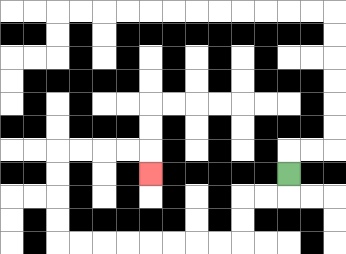{'start': '[12, 7]', 'end': '[6, 7]', 'path_directions': 'D,L,L,D,D,L,L,L,L,L,L,L,L,U,U,U,U,R,R,R,R,D', 'path_coordinates': '[[12, 7], [12, 8], [11, 8], [10, 8], [10, 9], [10, 10], [9, 10], [8, 10], [7, 10], [6, 10], [5, 10], [4, 10], [3, 10], [2, 10], [2, 9], [2, 8], [2, 7], [2, 6], [3, 6], [4, 6], [5, 6], [6, 6], [6, 7]]'}